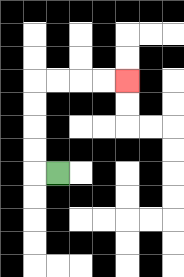{'start': '[2, 7]', 'end': '[5, 3]', 'path_directions': 'L,U,U,U,U,R,R,R,R', 'path_coordinates': '[[2, 7], [1, 7], [1, 6], [1, 5], [1, 4], [1, 3], [2, 3], [3, 3], [4, 3], [5, 3]]'}